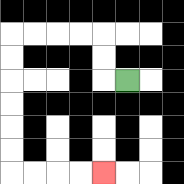{'start': '[5, 3]', 'end': '[4, 7]', 'path_directions': 'L,U,U,L,L,L,L,D,D,D,D,D,D,R,R,R,R', 'path_coordinates': '[[5, 3], [4, 3], [4, 2], [4, 1], [3, 1], [2, 1], [1, 1], [0, 1], [0, 2], [0, 3], [0, 4], [0, 5], [0, 6], [0, 7], [1, 7], [2, 7], [3, 7], [4, 7]]'}